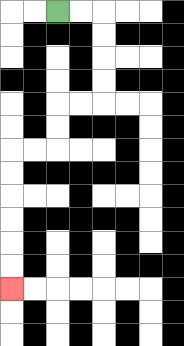{'start': '[2, 0]', 'end': '[0, 12]', 'path_directions': 'R,R,D,D,D,D,L,L,D,D,L,L,D,D,D,D,D,D', 'path_coordinates': '[[2, 0], [3, 0], [4, 0], [4, 1], [4, 2], [4, 3], [4, 4], [3, 4], [2, 4], [2, 5], [2, 6], [1, 6], [0, 6], [0, 7], [0, 8], [0, 9], [0, 10], [0, 11], [0, 12]]'}